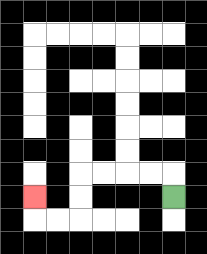{'start': '[7, 8]', 'end': '[1, 8]', 'path_directions': 'U,L,L,L,L,D,D,L,L,U', 'path_coordinates': '[[7, 8], [7, 7], [6, 7], [5, 7], [4, 7], [3, 7], [3, 8], [3, 9], [2, 9], [1, 9], [1, 8]]'}